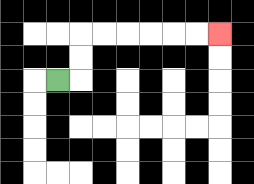{'start': '[2, 3]', 'end': '[9, 1]', 'path_directions': 'R,U,U,R,R,R,R,R,R', 'path_coordinates': '[[2, 3], [3, 3], [3, 2], [3, 1], [4, 1], [5, 1], [6, 1], [7, 1], [8, 1], [9, 1]]'}